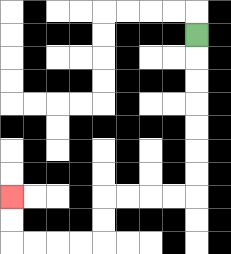{'start': '[8, 1]', 'end': '[0, 8]', 'path_directions': 'D,D,D,D,D,D,D,L,L,L,L,D,D,L,L,L,L,U,U', 'path_coordinates': '[[8, 1], [8, 2], [8, 3], [8, 4], [8, 5], [8, 6], [8, 7], [8, 8], [7, 8], [6, 8], [5, 8], [4, 8], [4, 9], [4, 10], [3, 10], [2, 10], [1, 10], [0, 10], [0, 9], [0, 8]]'}